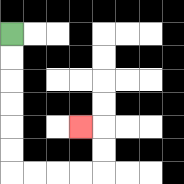{'start': '[0, 1]', 'end': '[3, 5]', 'path_directions': 'D,D,D,D,D,D,R,R,R,R,U,U,L', 'path_coordinates': '[[0, 1], [0, 2], [0, 3], [0, 4], [0, 5], [0, 6], [0, 7], [1, 7], [2, 7], [3, 7], [4, 7], [4, 6], [4, 5], [3, 5]]'}